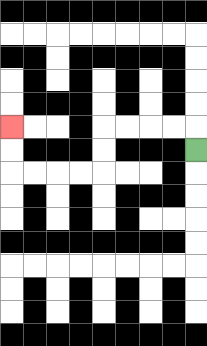{'start': '[8, 6]', 'end': '[0, 5]', 'path_directions': 'U,L,L,L,L,D,D,L,L,L,L,U,U', 'path_coordinates': '[[8, 6], [8, 5], [7, 5], [6, 5], [5, 5], [4, 5], [4, 6], [4, 7], [3, 7], [2, 7], [1, 7], [0, 7], [0, 6], [0, 5]]'}